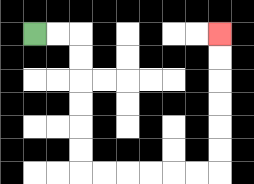{'start': '[1, 1]', 'end': '[9, 1]', 'path_directions': 'R,R,D,D,D,D,D,D,R,R,R,R,R,R,U,U,U,U,U,U', 'path_coordinates': '[[1, 1], [2, 1], [3, 1], [3, 2], [3, 3], [3, 4], [3, 5], [3, 6], [3, 7], [4, 7], [5, 7], [6, 7], [7, 7], [8, 7], [9, 7], [9, 6], [9, 5], [9, 4], [9, 3], [9, 2], [9, 1]]'}